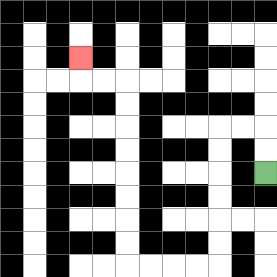{'start': '[11, 7]', 'end': '[3, 2]', 'path_directions': 'U,U,L,L,D,D,D,D,D,D,L,L,L,L,U,U,U,U,U,U,U,U,L,L,U', 'path_coordinates': '[[11, 7], [11, 6], [11, 5], [10, 5], [9, 5], [9, 6], [9, 7], [9, 8], [9, 9], [9, 10], [9, 11], [8, 11], [7, 11], [6, 11], [5, 11], [5, 10], [5, 9], [5, 8], [5, 7], [5, 6], [5, 5], [5, 4], [5, 3], [4, 3], [3, 3], [3, 2]]'}